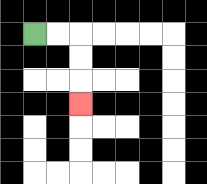{'start': '[1, 1]', 'end': '[3, 4]', 'path_directions': 'R,R,D,D,D', 'path_coordinates': '[[1, 1], [2, 1], [3, 1], [3, 2], [3, 3], [3, 4]]'}